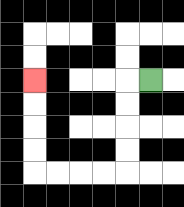{'start': '[6, 3]', 'end': '[1, 3]', 'path_directions': 'L,D,D,D,D,L,L,L,L,U,U,U,U', 'path_coordinates': '[[6, 3], [5, 3], [5, 4], [5, 5], [5, 6], [5, 7], [4, 7], [3, 7], [2, 7], [1, 7], [1, 6], [1, 5], [1, 4], [1, 3]]'}